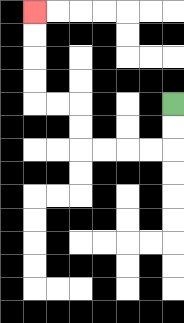{'start': '[7, 4]', 'end': '[1, 0]', 'path_directions': 'D,D,L,L,L,L,U,U,L,L,U,U,U,U', 'path_coordinates': '[[7, 4], [7, 5], [7, 6], [6, 6], [5, 6], [4, 6], [3, 6], [3, 5], [3, 4], [2, 4], [1, 4], [1, 3], [1, 2], [1, 1], [1, 0]]'}